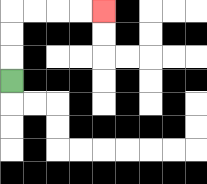{'start': '[0, 3]', 'end': '[4, 0]', 'path_directions': 'U,U,U,R,R,R,R', 'path_coordinates': '[[0, 3], [0, 2], [0, 1], [0, 0], [1, 0], [2, 0], [3, 0], [4, 0]]'}